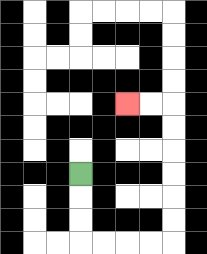{'start': '[3, 7]', 'end': '[5, 4]', 'path_directions': 'D,D,D,R,R,R,R,U,U,U,U,U,U,L,L', 'path_coordinates': '[[3, 7], [3, 8], [3, 9], [3, 10], [4, 10], [5, 10], [6, 10], [7, 10], [7, 9], [7, 8], [7, 7], [7, 6], [7, 5], [7, 4], [6, 4], [5, 4]]'}